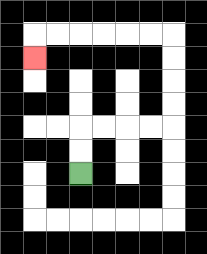{'start': '[3, 7]', 'end': '[1, 2]', 'path_directions': 'U,U,R,R,R,R,U,U,U,U,L,L,L,L,L,L,D', 'path_coordinates': '[[3, 7], [3, 6], [3, 5], [4, 5], [5, 5], [6, 5], [7, 5], [7, 4], [7, 3], [7, 2], [7, 1], [6, 1], [5, 1], [4, 1], [3, 1], [2, 1], [1, 1], [1, 2]]'}